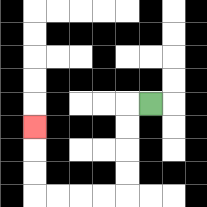{'start': '[6, 4]', 'end': '[1, 5]', 'path_directions': 'L,D,D,D,D,L,L,L,L,U,U,U', 'path_coordinates': '[[6, 4], [5, 4], [5, 5], [5, 6], [5, 7], [5, 8], [4, 8], [3, 8], [2, 8], [1, 8], [1, 7], [1, 6], [1, 5]]'}